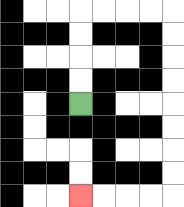{'start': '[3, 4]', 'end': '[3, 8]', 'path_directions': 'U,U,U,U,R,R,R,R,D,D,D,D,D,D,D,D,L,L,L,L', 'path_coordinates': '[[3, 4], [3, 3], [3, 2], [3, 1], [3, 0], [4, 0], [5, 0], [6, 0], [7, 0], [7, 1], [7, 2], [7, 3], [7, 4], [7, 5], [7, 6], [7, 7], [7, 8], [6, 8], [5, 8], [4, 8], [3, 8]]'}